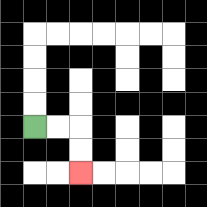{'start': '[1, 5]', 'end': '[3, 7]', 'path_directions': 'R,R,D,D', 'path_coordinates': '[[1, 5], [2, 5], [3, 5], [3, 6], [3, 7]]'}